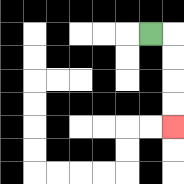{'start': '[6, 1]', 'end': '[7, 5]', 'path_directions': 'R,D,D,D,D', 'path_coordinates': '[[6, 1], [7, 1], [7, 2], [7, 3], [7, 4], [7, 5]]'}